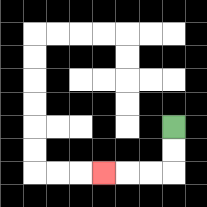{'start': '[7, 5]', 'end': '[4, 7]', 'path_directions': 'D,D,L,L,L', 'path_coordinates': '[[7, 5], [7, 6], [7, 7], [6, 7], [5, 7], [4, 7]]'}